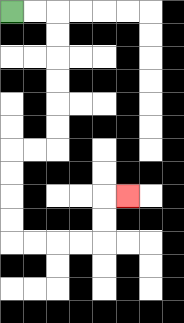{'start': '[0, 0]', 'end': '[5, 8]', 'path_directions': 'R,R,D,D,D,D,D,D,L,L,D,D,D,D,R,R,R,R,U,U,R', 'path_coordinates': '[[0, 0], [1, 0], [2, 0], [2, 1], [2, 2], [2, 3], [2, 4], [2, 5], [2, 6], [1, 6], [0, 6], [0, 7], [0, 8], [0, 9], [0, 10], [1, 10], [2, 10], [3, 10], [4, 10], [4, 9], [4, 8], [5, 8]]'}